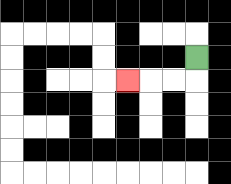{'start': '[8, 2]', 'end': '[5, 3]', 'path_directions': 'D,L,L,L', 'path_coordinates': '[[8, 2], [8, 3], [7, 3], [6, 3], [5, 3]]'}